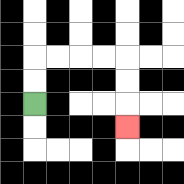{'start': '[1, 4]', 'end': '[5, 5]', 'path_directions': 'U,U,R,R,R,R,D,D,D', 'path_coordinates': '[[1, 4], [1, 3], [1, 2], [2, 2], [3, 2], [4, 2], [5, 2], [5, 3], [5, 4], [5, 5]]'}